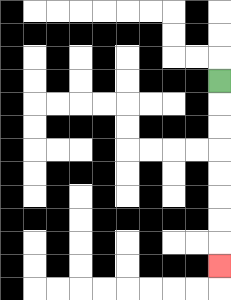{'start': '[9, 3]', 'end': '[9, 11]', 'path_directions': 'D,D,D,D,D,D,D,D', 'path_coordinates': '[[9, 3], [9, 4], [9, 5], [9, 6], [9, 7], [9, 8], [9, 9], [9, 10], [9, 11]]'}